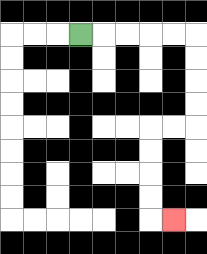{'start': '[3, 1]', 'end': '[7, 9]', 'path_directions': 'R,R,R,R,R,D,D,D,D,L,L,D,D,D,D,R', 'path_coordinates': '[[3, 1], [4, 1], [5, 1], [6, 1], [7, 1], [8, 1], [8, 2], [8, 3], [8, 4], [8, 5], [7, 5], [6, 5], [6, 6], [6, 7], [6, 8], [6, 9], [7, 9]]'}